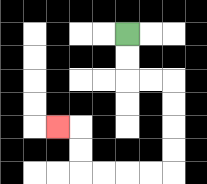{'start': '[5, 1]', 'end': '[2, 5]', 'path_directions': 'D,D,R,R,D,D,D,D,L,L,L,L,U,U,L', 'path_coordinates': '[[5, 1], [5, 2], [5, 3], [6, 3], [7, 3], [7, 4], [7, 5], [7, 6], [7, 7], [6, 7], [5, 7], [4, 7], [3, 7], [3, 6], [3, 5], [2, 5]]'}